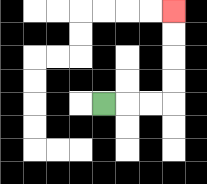{'start': '[4, 4]', 'end': '[7, 0]', 'path_directions': 'R,R,R,U,U,U,U', 'path_coordinates': '[[4, 4], [5, 4], [6, 4], [7, 4], [7, 3], [7, 2], [7, 1], [7, 0]]'}